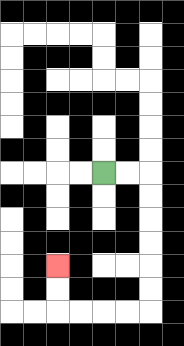{'start': '[4, 7]', 'end': '[2, 11]', 'path_directions': 'R,R,D,D,D,D,D,D,L,L,L,L,U,U', 'path_coordinates': '[[4, 7], [5, 7], [6, 7], [6, 8], [6, 9], [6, 10], [6, 11], [6, 12], [6, 13], [5, 13], [4, 13], [3, 13], [2, 13], [2, 12], [2, 11]]'}